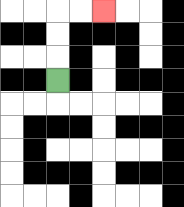{'start': '[2, 3]', 'end': '[4, 0]', 'path_directions': 'U,U,U,R,R', 'path_coordinates': '[[2, 3], [2, 2], [2, 1], [2, 0], [3, 0], [4, 0]]'}